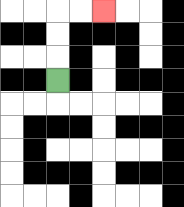{'start': '[2, 3]', 'end': '[4, 0]', 'path_directions': 'U,U,U,R,R', 'path_coordinates': '[[2, 3], [2, 2], [2, 1], [2, 0], [3, 0], [4, 0]]'}